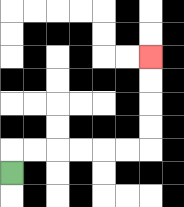{'start': '[0, 7]', 'end': '[6, 2]', 'path_directions': 'U,R,R,R,R,R,R,U,U,U,U', 'path_coordinates': '[[0, 7], [0, 6], [1, 6], [2, 6], [3, 6], [4, 6], [5, 6], [6, 6], [6, 5], [6, 4], [6, 3], [6, 2]]'}